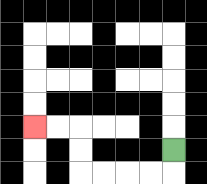{'start': '[7, 6]', 'end': '[1, 5]', 'path_directions': 'D,L,L,L,L,U,U,L,L', 'path_coordinates': '[[7, 6], [7, 7], [6, 7], [5, 7], [4, 7], [3, 7], [3, 6], [3, 5], [2, 5], [1, 5]]'}